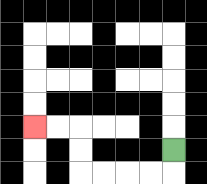{'start': '[7, 6]', 'end': '[1, 5]', 'path_directions': 'D,L,L,L,L,U,U,L,L', 'path_coordinates': '[[7, 6], [7, 7], [6, 7], [5, 7], [4, 7], [3, 7], [3, 6], [3, 5], [2, 5], [1, 5]]'}